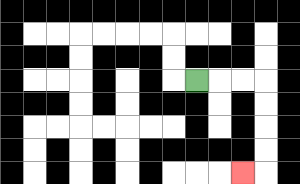{'start': '[8, 3]', 'end': '[10, 7]', 'path_directions': 'R,R,R,D,D,D,D,L', 'path_coordinates': '[[8, 3], [9, 3], [10, 3], [11, 3], [11, 4], [11, 5], [11, 6], [11, 7], [10, 7]]'}